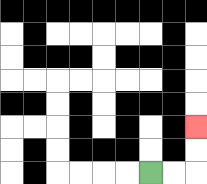{'start': '[6, 7]', 'end': '[8, 5]', 'path_directions': 'R,R,U,U', 'path_coordinates': '[[6, 7], [7, 7], [8, 7], [8, 6], [8, 5]]'}